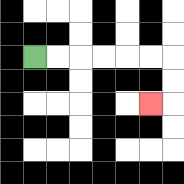{'start': '[1, 2]', 'end': '[6, 4]', 'path_directions': 'R,R,R,R,R,R,D,D,L', 'path_coordinates': '[[1, 2], [2, 2], [3, 2], [4, 2], [5, 2], [6, 2], [7, 2], [7, 3], [7, 4], [6, 4]]'}